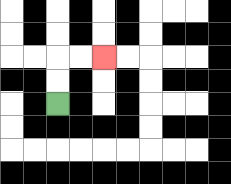{'start': '[2, 4]', 'end': '[4, 2]', 'path_directions': 'U,U,R,R', 'path_coordinates': '[[2, 4], [2, 3], [2, 2], [3, 2], [4, 2]]'}